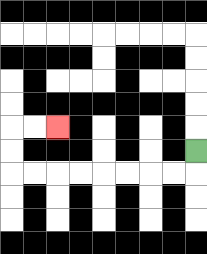{'start': '[8, 6]', 'end': '[2, 5]', 'path_directions': 'D,L,L,L,L,L,L,L,L,U,U,R,R', 'path_coordinates': '[[8, 6], [8, 7], [7, 7], [6, 7], [5, 7], [4, 7], [3, 7], [2, 7], [1, 7], [0, 7], [0, 6], [0, 5], [1, 5], [2, 5]]'}